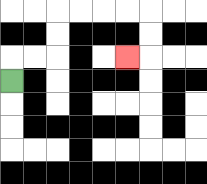{'start': '[0, 3]', 'end': '[5, 2]', 'path_directions': 'U,R,R,U,U,R,R,R,R,D,D,L', 'path_coordinates': '[[0, 3], [0, 2], [1, 2], [2, 2], [2, 1], [2, 0], [3, 0], [4, 0], [5, 0], [6, 0], [6, 1], [6, 2], [5, 2]]'}